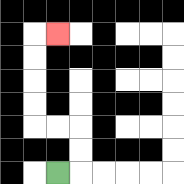{'start': '[2, 7]', 'end': '[2, 1]', 'path_directions': 'R,U,U,L,L,U,U,U,U,R', 'path_coordinates': '[[2, 7], [3, 7], [3, 6], [3, 5], [2, 5], [1, 5], [1, 4], [1, 3], [1, 2], [1, 1], [2, 1]]'}